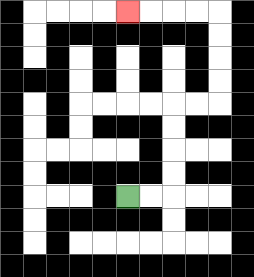{'start': '[5, 8]', 'end': '[5, 0]', 'path_directions': 'R,R,U,U,U,U,R,R,U,U,U,U,L,L,L,L', 'path_coordinates': '[[5, 8], [6, 8], [7, 8], [7, 7], [7, 6], [7, 5], [7, 4], [8, 4], [9, 4], [9, 3], [9, 2], [9, 1], [9, 0], [8, 0], [7, 0], [6, 0], [5, 0]]'}